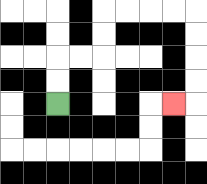{'start': '[2, 4]', 'end': '[7, 4]', 'path_directions': 'U,U,R,R,U,U,R,R,R,R,D,D,D,D,L', 'path_coordinates': '[[2, 4], [2, 3], [2, 2], [3, 2], [4, 2], [4, 1], [4, 0], [5, 0], [6, 0], [7, 0], [8, 0], [8, 1], [8, 2], [8, 3], [8, 4], [7, 4]]'}